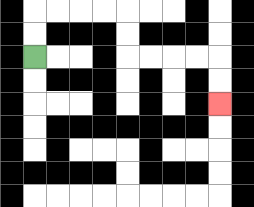{'start': '[1, 2]', 'end': '[9, 4]', 'path_directions': 'U,U,R,R,R,R,D,D,R,R,R,R,D,D', 'path_coordinates': '[[1, 2], [1, 1], [1, 0], [2, 0], [3, 0], [4, 0], [5, 0], [5, 1], [5, 2], [6, 2], [7, 2], [8, 2], [9, 2], [9, 3], [9, 4]]'}